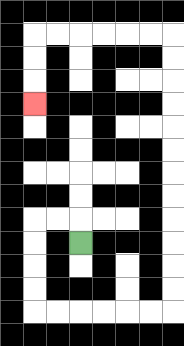{'start': '[3, 10]', 'end': '[1, 4]', 'path_directions': 'U,L,L,D,D,D,D,R,R,R,R,R,R,U,U,U,U,U,U,U,U,U,U,U,U,L,L,L,L,L,L,D,D,D', 'path_coordinates': '[[3, 10], [3, 9], [2, 9], [1, 9], [1, 10], [1, 11], [1, 12], [1, 13], [2, 13], [3, 13], [4, 13], [5, 13], [6, 13], [7, 13], [7, 12], [7, 11], [7, 10], [7, 9], [7, 8], [7, 7], [7, 6], [7, 5], [7, 4], [7, 3], [7, 2], [7, 1], [6, 1], [5, 1], [4, 1], [3, 1], [2, 1], [1, 1], [1, 2], [1, 3], [1, 4]]'}